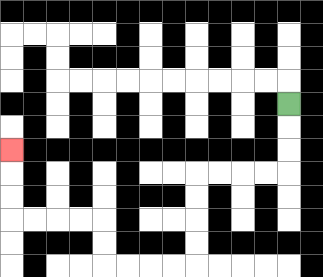{'start': '[12, 4]', 'end': '[0, 6]', 'path_directions': 'D,D,D,L,L,L,L,D,D,D,D,L,L,L,L,U,U,L,L,L,L,U,U,U', 'path_coordinates': '[[12, 4], [12, 5], [12, 6], [12, 7], [11, 7], [10, 7], [9, 7], [8, 7], [8, 8], [8, 9], [8, 10], [8, 11], [7, 11], [6, 11], [5, 11], [4, 11], [4, 10], [4, 9], [3, 9], [2, 9], [1, 9], [0, 9], [0, 8], [0, 7], [0, 6]]'}